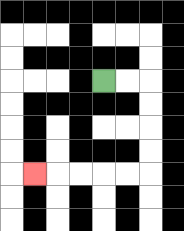{'start': '[4, 3]', 'end': '[1, 7]', 'path_directions': 'R,R,D,D,D,D,L,L,L,L,L', 'path_coordinates': '[[4, 3], [5, 3], [6, 3], [6, 4], [6, 5], [6, 6], [6, 7], [5, 7], [4, 7], [3, 7], [2, 7], [1, 7]]'}